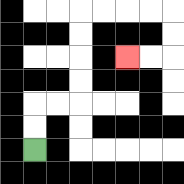{'start': '[1, 6]', 'end': '[5, 2]', 'path_directions': 'U,U,R,R,U,U,U,U,R,R,R,R,D,D,L,L', 'path_coordinates': '[[1, 6], [1, 5], [1, 4], [2, 4], [3, 4], [3, 3], [3, 2], [3, 1], [3, 0], [4, 0], [5, 0], [6, 0], [7, 0], [7, 1], [7, 2], [6, 2], [5, 2]]'}